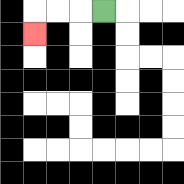{'start': '[4, 0]', 'end': '[1, 1]', 'path_directions': 'L,L,L,D', 'path_coordinates': '[[4, 0], [3, 0], [2, 0], [1, 0], [1, 1]]'}